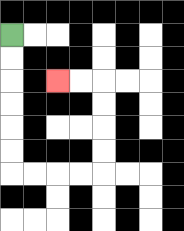{'start': '[0, 1]', 'end': '[2, 3]', 'path_directions': 'D,D,D,D,D,D,R,R,R,R,U,U,U,U,L,L', 'path_coordinates': '[[0, 1], [0, 2], [0, 3], [0, 4], [0, 5], [0, 6], [0, 7], [1, 7], [2, 7], [3, 7], [4, 7], [4, 6], [4, 5], [4, 4], [4, 3], [3, 3], [2, 3]]'}